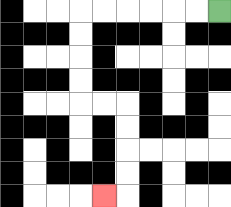{'start': '[9, 0]', 'end': '[4, 8]', 'path_directions': 'L,L,L,L,L,L,D,D,D,D,R,R,D,D,D,D,L', 'path_coordinates': '[[9, 0], [8, 0], [7, 0], [6, 0], [5, 0], [4, 0], [3, 0], [3, 1], [3, 2], [3, 3], [3, 4], [4, 4], [5, 4], [5, 5], [5, 6], [5, 7], [5, 8], [4, 8]]'}